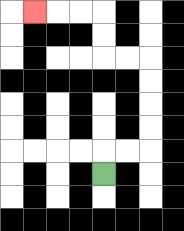{'start': '[4, 7]', 'end': '[1, 0]', 'path_directions': 'U,R,R,U,U,U,U,L,L,U,U,L,L,L', 'path_coordinates': '[[4, 7], [4, 6], [5, 6], [6, 6], [6, 5], [6, 4], [6, 3], [6, 2], [5, 2], [4, 2], [4, 1], [4, 0], [3, 0], [2, 0], [1, 0]]'}